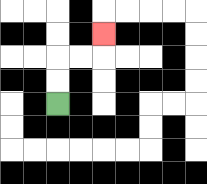{'start': '[2, 4]', 'end': '[4, 1]', 'path_directions': 'U,U,R,R,U', 'path_coordinates': '[[2, 4], [2, 3], [2, 2], [3, 2], [4, 2], [4, 1]]'}